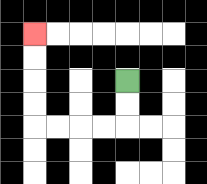{'start': '[5, 3]', 'end': '[1, 1]', 'path_directions': 'D,D,L,L,L,L,U,U,U,U', 'path_coordinates': '[[5, 3], [5, 4], [5, 5], [4, 5], [3, 5], [2, 5], [1, 5], [1, 4], [1, 3], [1, 2], [1, 1]]'}